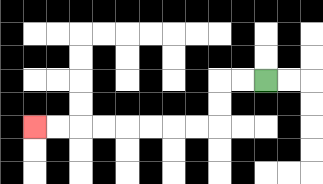{'start': '[11, 3]', 'end': '[1, 5]', 'path_directions': 'L,L,D,D,L,L,L,L,L,L,L,L', 'path_coordinates': '[[11, 3], [10, 3], [9, 3], [9, 4], [9, 5], [8, 5], [7, 5], [6, 5], [5, 5], [4, 5], [3, 5], [2, 5], [1, 5]]'}